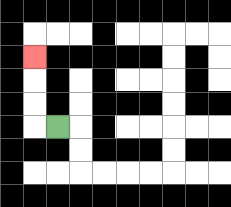{'start': '[2, 5]', 'end': '[1, 2]', 'path_directions': 'L,U,U,U', 'path_coordinates': '[[2, 5], [1, 5], [1, 4], [1, 3], [1, 2]]'}